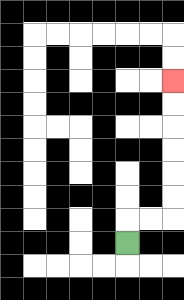{'start': '[5, 10]', 'end': '[7, 3]', 'path_directions': 'U,R,R,U,U,U,U,U,U', 'path_coordinates': '[[5, 10], [5, 9], [6, 9], [7, 9], [7, 8], [7, 7], [7, 6], [7, 5], [7, 4], [7, 3]]'}